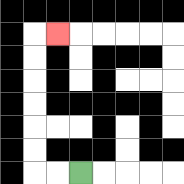{'start': '[3, 7]', 'end': '[2, 1]', 'path_directions': 'L,L,U,U,U,U,U,U,R', 'path_coordinates': '[[3, 7], [2, 7], [1, 7], [1, 6], [1, 5], [1, 4], [1, 3], [1, 2], [1, 1], [2, 1]]'}